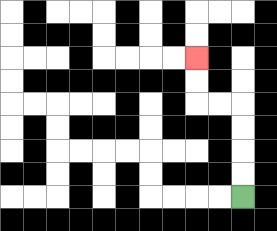{'start': '[10, 8]', 'end': '[8, 2]', 'path_directions': 'U,U,U,U,L,L,U,U', 'path_coordinates': '[[10, 8], [10, 7], [10, 6], [10, 5], [10, 4], [9, 4], [8, 4], [8, 3], [8, 2]]'}